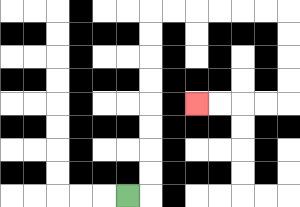{'start': '[5, 8]', 'end': '[8, 4]', 'path_directions': 'R,U,U,U,U,U,U,U,U,R,R,R,R,R,R,D,D,D,D,L,L,L,L', 'path_coordinates': '[[5, 8], [6, 8], [6, 7], [6, 6], [6, 5], [6, 4], [6, 3], [6, 2], [6, 1], [6, 0], [7, 0], [8, 0], [9, 0], [10, 0], [11, 0], [12, 0], [12, 1], [12, 2], [12, 3], [12, 4], [11, 4], [10, 4], [9, 4], [8, 4]]'}